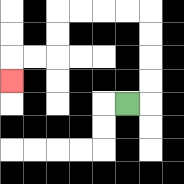{'start': '[5, 4]', 'end': '[0, 3]', 'path_directions': 'R,U,U,U,U,L,L,L,L,D,D,L,L,D', 'path_coordinates': '[[5, 4], [6, 4], [6, 3], [6, 2], [6, 1], [6, 0], [5, 0], [4, 0], [3, 0], [2, 0], [2, 1], [2, 2], [1, 2], [0, 2], [0, 3]]'}